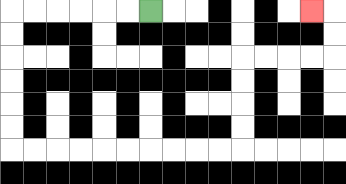{'start': '[6, 0]', 'end': '[13, 0]', 'path_directions': 'L,L,L,L,L,L,D,D,D,D,D,D,R,R,R,R,R,R,R,R,R,R,U,U,U,U,R,R,R,R,U,U,L', 'path_coordinates': '[[6, 0], [5, 0], [4, 0], [3, 0], [2, 0], [1, 0], [0, 0], [0, 1], [0, 2], [0, 3], [0, 4], [0, 5], [0, 6], [1, 6], [2, 6], [3, 6], [4, 6], [5, 6], [6, 6], [7, 6], [8, 6], [9, 6], [10, 6], [10, 5], [10, 4], [10, 3], [10, 2], [11, 2], [12, 2], [13, 2], [14, 2], [14, 1], [14, 0], [13, 0]]'}